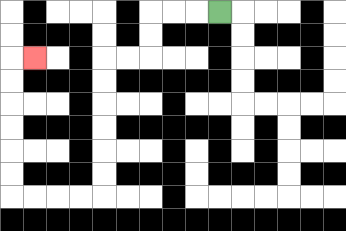{'start': '[9, 0]', 'end': '[1, 2]', 'path_directions': 'L,L,L,D,D,L,L,D,D,D,D,D,D,L,L,L,L,U,U,U,U,U,U,R', 'path_coordinates': '[[9, 0], [8, 0], [7, 0], [6, 0], [6, 1], [6, 2], [5, 2], [4, 2], [4, 3], [4, 4], [4, 5], [4, 6], [4, 7], [4, 8], [3, 8], [2, 8], [1, 8], [0, 8], [0, 7], [0, 6], [0, 5], [0, 4], [0, 3], [0, 2], [1, 2]]'}